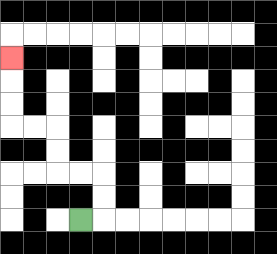{'start': '[3, 9]', 'end': '[0, 2]', 'path_directions': 'R,U,U,L,L,U,U,L,L,U,U,U', 'path_coordinates': '[[3, 9], [4, 9], [4, 8], [4, 7], [3, 7], [2, 7], [2, 6], [2, 5], [1, 5], [0, 5], [0, 4], [0, 3], [0, 2]]'}